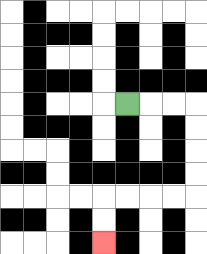{'start': '[5, 4]', 'end': '[4, 10]', 'path_directions': 'R,R,R,D,D,D,D,L,L,L,L,D,D', 'path_coordinates': '[[5, 4], [6, 4], [7, 4], [8, 4], [8, 5], [8, 6], [8, 7], [8, 8], [7, 8], [6, 8], [5, 8], [4, 8], [4, 9], [4, 10]]'}